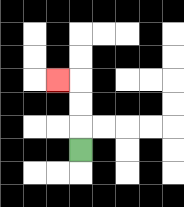{'start': '[3, 6]', 'end': '[2, 3]', 'path_directions': 'U,U,U,L', 'path_coordinates': '[[3, 6], [3, 5], [3, 4], [3, 3], [2, 3]]'}